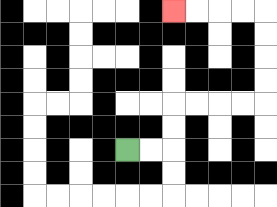{'start': '[5, 6]', 'end': '[7, 0]', 'path_directions': 'R,R,U,U,R,R,R,R,U,U,U,U,L,L,L,L', 'path_coordinates': '[[5, 6], [6, 6], [7, 6], [7, 5], [7, 4], [8, 4], [9, 4], [10, 4], [11, 4], [11, 3], [11, 2], [11, 1], [11, 0], [10, 0], [9, 0], [8, 0], [7, 0]]'}